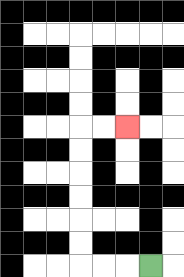{'start': '[6, 11]', 'end': '[5, 5]', 'path_directions': 'L,L,L,U,U,U,U,U,U,R,R', 'path_coordinates': '[[6, 11], [5, 11], [4, 11], [3, 11], [3, 10], [3, 9], [3, 8], [3, 7], [3, 6], [3, 5], [4, 5], [5, 5]]'}